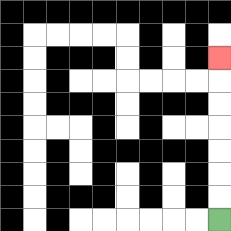{'start': '[9, 9]', 'end': '[9, 2]', 'path_directions': 'U,U,U,U,U,U,U', 'path_coordinates': '[[9, 9], [9, 8], [9, 7], [9, 6], [9, 5], [9, 4], [9, 3], [9, 2]]'}